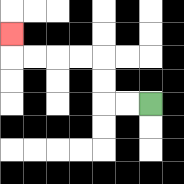{'start': '[6, 4]', 'end': '[0, 1]', 'path_directions': 'L,L,U,U,L,L,L,L,U', 'path_coordinates': '[[6, 4], [5, 4], [4, 4], [4, 3], [4, 2], [3, 2], [2, 2], [1, 2], [0, 2], [0, 1]]'}